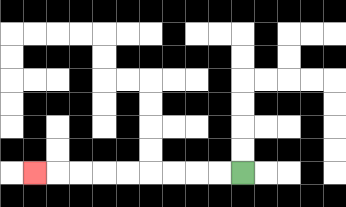{'start': '[10, 7]', 'end': '[1, 7]', 'path_directions': 'L,L,L,L,L,L,L,L,L', 'path_coordinates': '[[10, 7], [9, 7], [8, 7], [7, 7], [6, 7], [5, 7], [4, 7], [3, 7], [2, 7], [1, 7]]'}